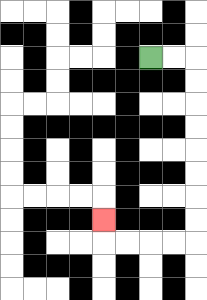{'start': '[6, 2]', 'end': '[4, 9]', 'path_directions': 'R,R,D,D,D,D,D,D,D,D,L,L,L,L,U', 'path_coordinates': '[[6, 2], [7, 2], [8, 2], [8, 3], [8, 4], [8, 5], [8, 6], [8, 7], [8, 8], [8, 9], [8, 10], [7, 10], [6, 10], [5, 10], [4, 10], [4, 9]]'}